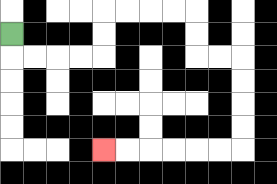{'start': '[0, 1]', 'end': '[4, 6]', 'path_directions': 'D,R,R,R,R,U,U,R,R,R,R,D,D,R,R,D,D,D,D,L,L,L,L,L,L', 'path_coordinates': '[[0, 1], [0, 2], [1, 2], [2, 2], [3, 2], [4, 2], [4, 1], [4, 0], [5, 0], [6, 0], [7, 0], [8, 0], [8, 1], [8, 2], [9, 2], [10, 2], [10, 3], [10, 4], [10, 5], [10, 6], [9, 6], [8, 6], [7, 6], [6, 6], [5, 6], [4, 6]]'}